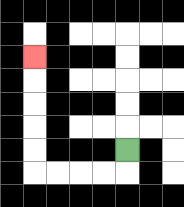{'start': '[5, 6]', 'end': '[1, 2]', 'path_directions': 'D,L,L,L,L,U,U,U,U,U', 'path_coordinates': '[[5, 6], [5, 7], [4, 7], [3, 7], [2, 7], [1, 7], [1, 6], [1, 5], [1, 4], [1, 3], [1, 2]]'}